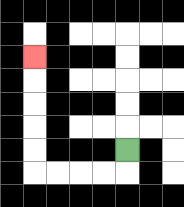{'start': '[5, 6]', 'end': '[1, 2]', 'path_directions': 'D,L,L,L,L,U,U,U,U,U', 'path_coordinates': '[[5, 6], [5, 7], [4, 7], [3, 7], [2, 7], [1, 7], [1, 6], [1, 5], [1, 4], [1, 3], [1, 2]]'}